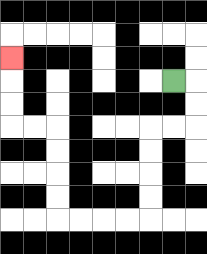{'start': '[7, 3]', 'end': '[0, 2]', 'path_directions': 'R,D,D,L,L,D,D,D,D,L,L,L,L,U,U,U,U,L,L,U,U,U', 'path_coordinates': '[[7, 3], [8, 3], [8, 4], [8, 5], [7, 5], [6, 5], [6, 6], [6, 7], [6, 8], [6, 9], [5, 9], [4, 9], [3, 9], [2, 9], [2, 8], [2, 7], [2, 6], [2, 5], [1, 5], [0, 5], [0, 4], [0, 3], [0, 2]]'}